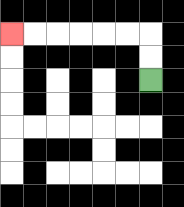{'start': '[6, 3]', 'end': '[0, 1]', 'path_directions': 'U,U,L,L,L,L,L,L', 'path_coordinates': '[[6, 3], [6, 2], [6, 1], [5, 1], [4, 1], [3, 1], [2, 1], [1, 1], [0, 1]]'}